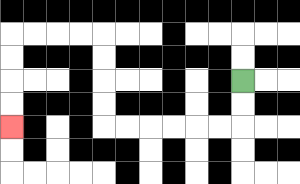{'start': '[10, 3]', 'end': '[0, 5]', 'path_directions': 'D,D,L,L,L,L,L,L,U,U,U,U,L,L,L,L,D,D,D,D', 'path_coordinates': '[[10, 3], [10, 4], [10, 5], [9, 5], [8, 5], [7, 5], [6, 5], [5, 5], [4, 5], [4, 4], [4, 3], [4, 2], [4, 1], [3, 1], [2, 1], [1, 1], [0, 1], [0, 2], [0, 3], [0, 4], [0, 5]]'}